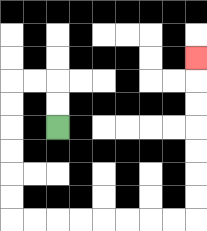{'start': '[2, 5]', 'end': '[8, 2]', 'path_directions': 'U,U,L,L,D,D,D,D,D,D,R,R,R,R,R,R,R,R,U,U,U,U,U,U,U', 'path_coordinates': '[[2, 5], [2, 4], [2, 3], [1, 3], [0, 3], [0, 4], [0, 5], [0, 6], [0, 7], [0, 8], [0, 9], [1, 9], [2, 9], [3, 9], [4, 9], [5, 9], [6, 9], [7, 9], [8, 9], [8, 8], [8, 7], [8, 6], [8, 5], [8, 4], [8, 3], [8, 2]]'}